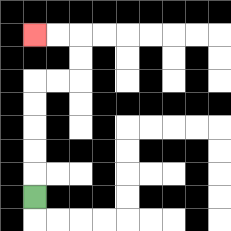{'start': '[1, 8]', 'end': '[1, 1]', 'path_directions': 'U,U,U,U,U,R,R,U,U,L,L', 'path_coordinates': '[[1, 8], [1, 7], [1, 6], [1, 5], [1, 4], [1, 3], [2, 3], [3, 3], [3, 2], [3, 1], [2, 1], [1, 1]]'}